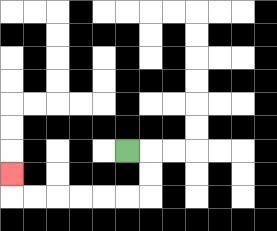{'start': '[5, 6]', 'end': '[0, 7]', 'path_directions': 'R,D,D,L,L,L,L,L,L,U', 'path_coordinates': '[[5, 6], [6, 6], [6, 7], [6, 8], [5, 8], [4, 8], [3, 8], [2, 8], [1, 8], [0, 8], [0, 7]]'}